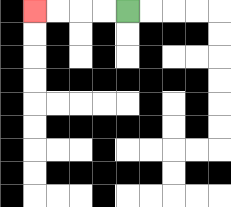{'start': '[5, 0]', 'end': '[1, 0]', 'path_directions': 'L,L,L,L', 'path_coordinates': '[[5, 0], [4, 0], [3, 0], [2, 0], [1, 0]]'}